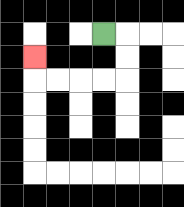{'start': '[4, 1]', 'end': '[1, 2]', 'path_directions': 'R,D,D,L,L,L,L,U', 'path_coordinates': '[[4, 1], [5, 1], [5, 2], [5, 3], [4, 3], [3, 3], [2, 3], [1, 3], [1, 2]]'}